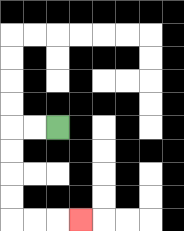{'start': '[2, 5]', 'end': '[3, 9]', 'path_directions': 'L,L,D,D,D,D,R,R,R', 'path_coordinates': '[[2, 5], [1, 5], [0, 5], [0, 6], [0, 7], [0, 8], [0, 9], [1, 9], [2, 9], [3, 9]]'}